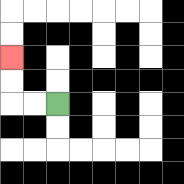{'start': '[2, 4]', 'end': '[0, 2]', 'path_directions': 'L,L,U,U', 'path_coordinates': '[[2, 4], [1, 4], [0, 4], [0, 3], [0, 2]]'}